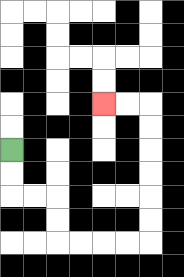{'start': '[0, 6]', 'end': '[4, 4]', 'path_directions': 'D,D,R,R,D,D,R,R,R,R,U,U,U,U,U,U,L,L', 'path_coordinates': '[[0, 6], [0, 7], [0, 8], [1, 8], [2, 8], [2, 9], [2, 10], [3, 10], [4, 10], [5, 10], [6, 10], [6, 9], [6, 8], [6, 7], [6, 6], [6, 5], [6, 4], [5, 4], [4, 4]]'}